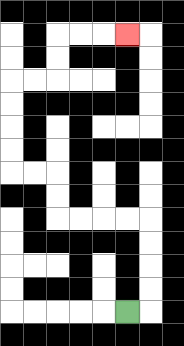{'start': '[5, 13]', 'end': '[5, 1]', 'path_directions': 'R,U,U,U,U,L,L,L,L,U,U,L,L,U,U,U,U,R,R,U,U,R,R,R', 'path_coordinates': '[[5, 13], [6, 13], [6, 12], [6, 11], [6, 10], [6, 9], [5, 9], [4, 9], [3, 9], [2, 9], [2, 8], [2, 7], [1, 7], [0, 7], [0, 6], [0, 5], [0, 4], [0, 3], [1, 3], [2, 3], [2, 2], [2, 1], [3, 1], [4, 1], [5, 1]]'}